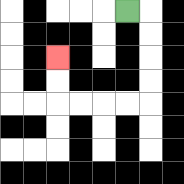{'start': '[5, 0]', 'end': '[2, 2]', 'path_directions': 'R,D,D,D,D,L,L,L,L,U,U', 'path_coordinates': '[[5, 0], [6, 0], [6, 1], [6, 2], [6, 3], [6, 4], [5, 4], [4, 4], [3, 4], [2, 4], [2, 3], [2, 2]]'}